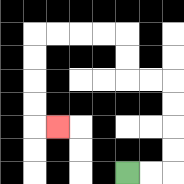{'start': '[5, 7]', 'end': '[2, 5]', 'path_directions': 'R,R,U,U,U,U,L,L,U,U,L,L,L,L,D,D,D,D,R', 'path_coordinates': '[[5, 7], [6, 7], [7, 7], [7, 6], [7, 5], [7, 4], [7, 3], [6, 3], [5, 3], [5, 2], [5, 1], [4, 1], [3, 1], [2, 1], [1, 1], [1, 2], [1, 3], [1, 4], [1, 5], [2, 5]]'}